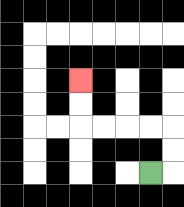{'start': '[6, 7]', 'end': '[3, 3]', 'path_directions': 'R,U,U,L,L,L,L,U,U', 'path_coordinates': '[[6, 7], [7, 7], [7, 6], [7, 5], [6, 5], [5, 5], [4, 5], [3, 5], [3, 4], [3, 3]]'}